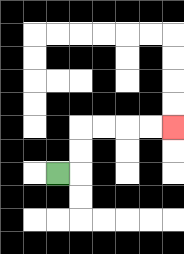{'start': '[2, 7]', 'end': '[7, 5]', 'path_directions': 'R,U,U,R,R,R,R', 'path_coordinates': '[[2, 7], [3, 7], [3, 6], [3, 5], [4, 5], [5, 5], [6, 5], [7, 5]]'}